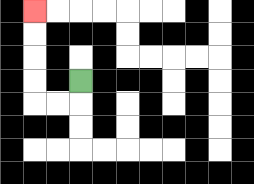{'start': '[3, 3]', 'end': '[1, 0]', 'path_directions': 'D,L,L,U,U,U,U', 'path_coordinates': '[[3, 3], [3, 4], [2, 4], [1, 4], [1, 3], [1, 2], [1, 1], [1, 0]]'}